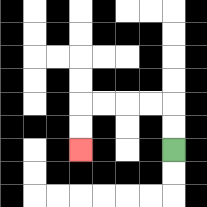{'start': '[7, 6]', 'end': '[3, 6]', 'path_directions': 'U,U,L,L,L,L,D,D', 'path_coordinates': '[[7, 6], [7, 5], [7, 4], [6, 4], [5, 4], [4, 4], [3, 4], [3, 5], [3, 6]]'}